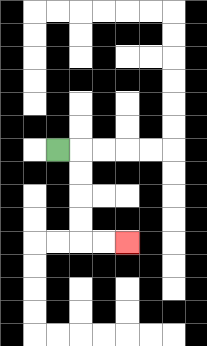{'start': '[2, 6]', 'end': '[5, 10]', 'path_directions': 'R,D,D,D,D,R,R', 'path_coordinates': '[[2, 6], [3, 6], [3, 7], [3, 8], [3, 9], [3, 10], [4, 10], [5, 10]]'}